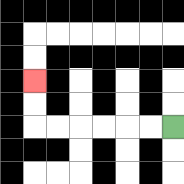{'start': '[7, 5]', 'end': '[1, 3]', 'path_directions': 'L,L,L,L,L,L,U,U', 'path_coordinates': '[[7, 5], [6, 5], [5, 5], [4, 5], [3, 5], [2, 5], [1, 5], [1, 4], [1, 3]]'}